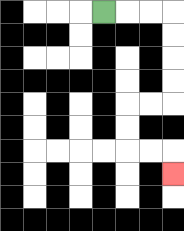{'start': '[4, 0]', 'end': '[7, 7]', 'path_directions': 'R,R,R,D,D,D,D,L,L,D,D,R,R,D', 'path_coordinates': '[[4, 0], [5, 0], [6, 0], [7, 0], [7, 1], [7, 2], [7, 3], [7, 4], [6, 4], [5, 4], [5, 5], [5, 6], [6, 6], [7, 6], [7, 7]]'}